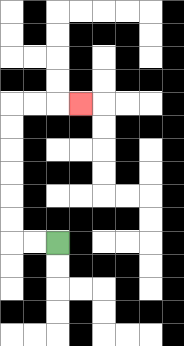{'start': '[2, 10]', 'end': '[3, 4]', 'path_directions': 'L,L,U,U,U,U,U,U,R,R,R', 'path_coordinates': '[[2, 10], [1, 10], [0, 10], [0, 9], [0, 8], [0, 7], [0, 6], [0, 5], [0, 4], [1, 4], [2, 4], [3, 4]]'}